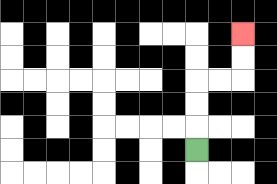{'start': '[8, 6]', 'end': '[10, 1]', 'path_directions': 'U,U,U,R,R,U,U', 'path_coordinates': '[[8, 6], [8, 5], [8, 4], [8, 3], [9, 3], [10, 3], [10, 2], [10, 1]]'}